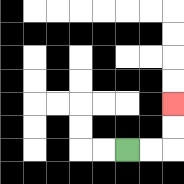{'start': '[5, 6]', 'end': '[7, 4]', 'path_directions': 'R,R,U,U', 'path_coordinates': '[[5, 6], [6, 6], [7, 6], [7, 5], [7, 4]]'}